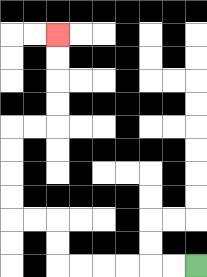{'start': '[8, 11]', 'end': '[2, 1]', 'path_directions': 'L,L,L,L,L,L,U,U,L,L,U,U,U,U,R,R,U,U,U,U', 'path_coordinates': '[[8, 11], [7, 11], [6, 11], [5, 11], [4, 11], [3, 11], [2, 11], [2, 10], [2, 9], [1, 9], [0, 9], [0, 8], [0, 7], [0, 6], [0, 5], [1, 5], [2, 5], [2, 4], [2, 3], [2, 2], [2, 1]]'}